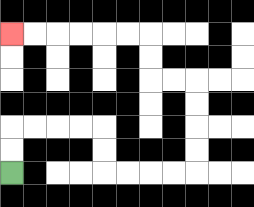{'start': '[0, 7]', 'end': '[0, 1]', 'path_directions': 'U,U,R,R,R,R,D,D,R,R,R,R,U,U,U,U,L,L,U,U,L,L,L,L,L,L', 'path_coordinates': '[[0, 7], [0, 6], [0, 5], [1, 5], [2, 5], [3, 5], [4, 5], [4, 6], [4, 7], [5, 7], [6, 7], [7, 7], [8, 7], [8, 6], [8, 5], [8, 4], [8, 3], [7, 3], [6, 3], [6, 2], [6, 1], [5, 1], [4, 1], [3, 1], [2, 1], [1, 1], [0, 1]]'}